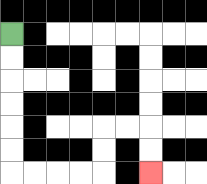{'start': '[0, 1]', 'end': '[6, 7]', 'path_directions': 'D,D,D,D,D,D,R,R,R,R,U,U,R,R,D,D', 'path_coordinates': '[[0, 1], [0, 2], [0, 3], [0, 4], [0, 5], [0, 6], [0, 7], [1, 7], [2, 7], [3, 7], [4, 7], [4, 6], [4, 5], [5, 5], [6, 5], [6, 6], [6, 7]]'}